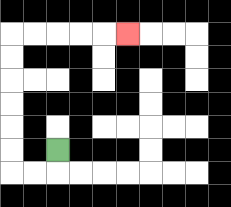{'start': '[2, 6]', 'end': '[5, 1]', 'path_directions': 'D,L,L,U,U,U,U,U,U,R,R,R,R,R', 'path_coordinates': '[[2, 6], [2, 7], [1, 7], [0, 7], [0, 6], [0, 5], [0, 4], [0, 3], [0, 2], [0, 1], [1, 1], [2, 1], [3, 1], [4, 1], [5, 1]]'}